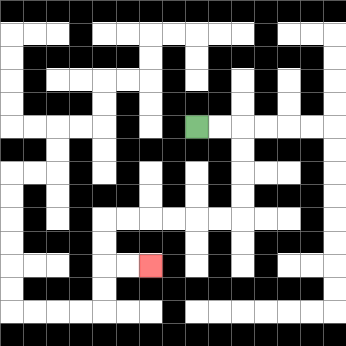{'start': '[8, 5]', 'end': '[6, 11]', 'path_directions': 'R,R,D,D,D,D,L,L,L,L,L,L,D,D,R,R', 'path_coordinates': '[[8, 5], [9, 5], [10, 5], [10, 6], [10, 7], [10, 8], [10, 9], [9, 9], [8, 9], [7, 9], [6, 9], [5, 9], [4, 9], [4, 10], [4, 11], [5, 11], [6, 11]]'}